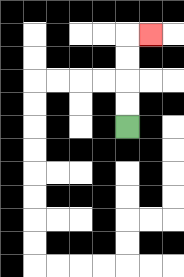{'start': '[5, 5]', 'end': '[6, 1]', 'path_directions': 'U,U,U,U,R', 'path_coordinates': '[[5, 5], [5, 4], [5, 3], [5, 2], [5, 1], [6, 1]]'}